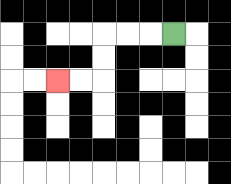{'start': '[7, 1]', 'end': '[2, 3]', 'path_directions': 'L,L,L,D,D,L,L', 'path_coordinates': '[[7, 1], [6, 1], [5, 1], [4, 1], [4, 2], [4, 3], [3, 3], [2, 3]]'}